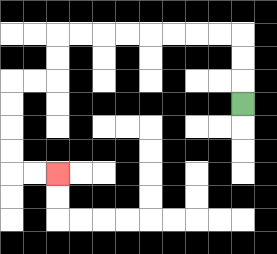{'start': '[10, 4]', 'end': '[2, 7]', 'path_directions': 'U,U,U,L,L,L,L,L,L,L,L,D,D,L,L,D,D,D,D,R,R', 'path_coordinates': '[[10, 4], [10, 3], [10, 2], [10, 1], [9, 1], [8, 1], [7, 1], [6, 1], [5, 1], [4, 1], [3, 1], [2, 1], [2, 2], [2, 3], [1, 3], [0, 3], [0, 4], [0, 5], [0, 6], [0, 7], [1, 7], [2, 7]]'}